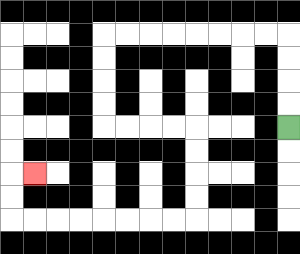{'start': '[12, 5]', 'end': '[1, 7]', 'path_directions': 'U,U,U,U,L,L,L,L,L,L,L,L,D,D,D,D,R,R,R,R,D,D,D,D,L,L,L,L,L,L,L,L,U,U,R', 'path_coordinates': '[[12, 5], [12, 4], [12, 3], [12, 2], [12, 1], [11, 1], [10, 1], [9, 1], [8, 1], [7, 1], [6, 1], [5, 1], [4, 1], [4, 2], [4, 3], [4, 4], [4, 5], [5, 5], [6, 5], [7, 5], [8, 5], [8, 6], [8, 7], [8, 8], [8, 9], [7, 9], [6, 9], [5, 9], [4, 9], [3, 9], [2, 9], [1, 9], [0, 9], [0, 8], [0, 7], [1, 7]]'}